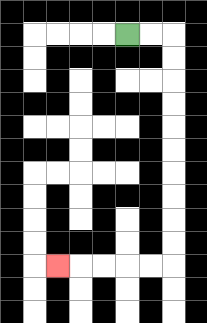{'start': '[5, 1]', 'end': '[2, 11]', 'path_directions': 'R,R,D,D,D,D,D,D,D,D,D,D,L,L,L,L,L', 'path_coordinates': '[[5, 1], [6, 1], [7, 1], [7, 2], [7, 3], [7, 4], [7, 5], [7, 6], [7, 7], [7, 8], [7, 9], [7, 10], [7, 11], [6, 11], [5, 11], [4, 11], [3, 11], [2, 11]]'}